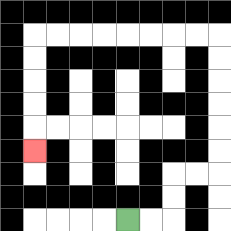{'start': '[5, 9]', 'end': '[1, 6]', 'path_directions': 'R,R,U,U,R,R,U,U,U,U,U,U,L,L,L,L,L,L,L,L,D,D,D,D,D', 'path_coordinates': '[[5, 9], [6, 9], [7, 9], [7, 8], [7, 7], [8, 7], [9, 7], [9, 6], [9, 5], [9, 4], [9, 3], [9, 2], [9, 1], [8, 1], [7, 1], [6, 1], [5, 1], [4, 1], [3, 1], [2, 1], [1, 1], [1, 2], [1, 3], [1, 4], [1, 5], [1, 6]]'}